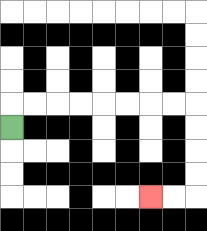{'start': '[0, 5]', 'end': '[6, 8]', 'path_directions': 'U,R,R,R,R,R,R,R,R,D,D,D,D,L,L', 'path_coordinates': '[[0, 5], [0, 4], [1, 4], [2, 4], [3, 4], [4, 4], [5, 4], [6, 4], [7, 4], [8, 4], [8, 5], [8, 6], [8, 7], [8, 8], [7, 8], [6, 8]]'}